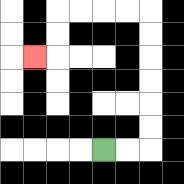{'start': '[4, 6]', 'end': '[1, 2]', 'path_directions': 'R,R,U,U,U,U,U,U,L,L,L,L,D,D,L', 'path_coordinates': '[[4, 6], [5, 6], [6, 6], [6, 5], [6, 4], [6, 3], [6, 2], [6, 1], [6, 0], [5, 0], [4, 0], [3, 0], [2, 0], [2, 1], [2, 2], [1, 2]]'}